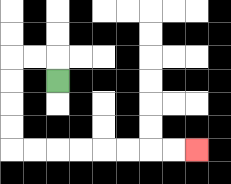{'start': '[2, 3]', 'end': '[8, 6]', 'path_directions': 'U,L,L,D,D,D,D,R,R,R,R,R,R,R,R', 'path_coordinates': '[[2, 3], [2, 2], [1, 2], [0, 2], [0, 3], [0, 4], [0, 5], [0, 6], [1, 6], [2, 6], [3, 6], [4, 6], [5, 6], [6, 6], [7, 6], [8, 6]]'}